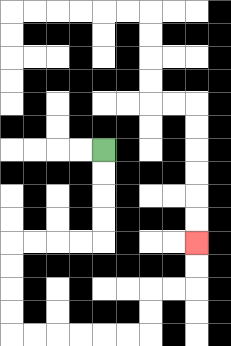{'start': '[4, 6]', 'end': '[8, 10]', 'path_directions': 'D,D,D,D,L,L,L,L,D,D,D,D,R,R,R,R,R,R,U,U,R,R,U,U', 'path_coordinates': '[[4, 6], [4, 7], [4, 8], [4, 9], [4, 10], [3, 10], [2, 10], [1, 10], [0, 10], [0, 11], [0, 12], [0, 13], [0, 14], [1, 14], [2, 14], [3, 14], [4, 14], [5, 14], [6, 14], [6, 13], [6, 12], [7, 12], [8, 12], [8, 11], [8, 10]]'}